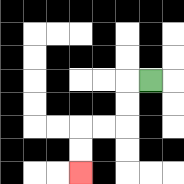{'start': '[6, 3]', 'end': '[3, 7]', 'path_directions': 'L,D,D,L,L,D,D', 'path_coordinates': '[[6, 3], [5, 3], [5, 4], [5, 5], [4, 5], [3, 5], [3, 6], [3, 7]]'}